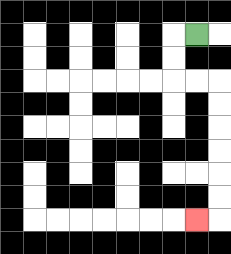{'start': '[8, 1]', 'end': '[8, 9]', 'path_directions': 'L,D,D,R,R,D,D,D,D,D,D,L', 'path_coordinates': '[[8, 1], [7, 1], [7, 2], [7, 3], [8, 3], [9, 3], [9, 4], [9, 5], [9, 6], [9, 7], [9, 8], [9, 9], [8, 9]]'}